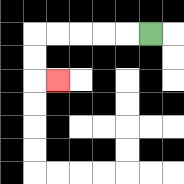{'start': '[6, 1]', 'end': '[2, 3]', 'path_directions': 'L,L,L,L,L,D,D,R', 'path_coordinates': '[[6, 1], [5, 1], [4, 1], [3, 1], [2, 1], [1, 1], [1, 2], [1, 3], [2, 3]]'}